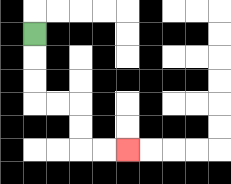{'start': '[1, 1]', 'end': '[5, 6]', 'path_directions': 'D,D,D,R,R,D,D,R,R', 'path_coordinates': '[[1, 1], [1, 2], [1, 3], [1, 4], [2, 4], [3, 4], [3, 5], [3, 6], [4, 6], [5, 6]]'}